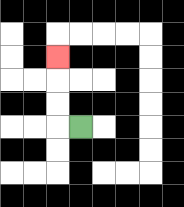{'start': '[3, 5]', 'end': '[2, 2]', 'path_directions': 'L,U,U,U', 'path_coordinates': '[[3, 5], [2, 5], [2, 4], [2, 3], [2, 2]]'}